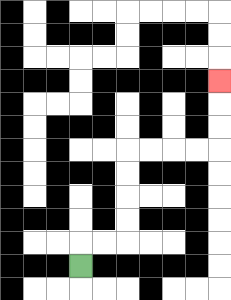{'start': '[3, 11]', 'end': '[9, 3]', 'path_directions': 'U,R,R,U,U,U,U,R,R,R,R,U,U,U', 'path_coordinates': '[[3, 11], [3, 10], [4, 10], [5, 10], [5, 9], [5, 8], [5, 7], [5, 6], [6, 6], [7, 6], [8, 6], [9, 6], [9, 5], [9, 4], [9, 3]]'}